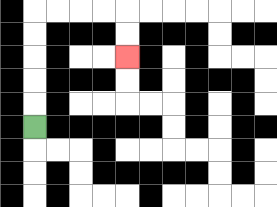{'start': '[1, 5]', 'end': '[5, 2]', 'path_directions': 'U,U,U,U,U,R,R,R,R,D,D', 'path_coordinates': '[[1, 5], [1, 4], [1, 3], [1, 2], [1, 1], [1, 0], [2, 0], [3, 0], [4, 0], [5, 0], [5, 1], [5, 2]]'}